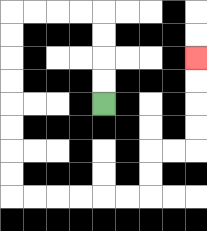{'start': '[4, 4]', 'end': '[8, 2]', 'path_directions': 'U,U,U,U,L,L,L,L,D,D,D,D,D,D,D,D,R,R,R,R,R,R,U,U,R,R,U,U,U,U', 'path_coordinates': '[[4, 4], [4, 3], [4, 2], [4, 1], [4, 0], [3, 0], [2, 0], [1, 0], [0, 0], [0, 1], [0, 2], [0, 3], [0, 4], [0, 5], [0, 6], [0, 7], [0, 8], [1, 8], [2, 8], [3, 8], [4, 8], [5, 8], [6, 8], [6, 7], [6, 6], [7, 6], [8, 6], [8, 5], [8, 4], [8, 3], [8, 2]]'}